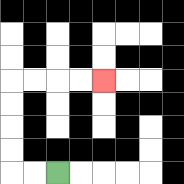{'start': '[2, 7]', 'end': '[4, 3]', 'path_directions': 'L,L,U,U,U,U,R,R,R,R', 'path_coordinates': '[[2, 7], [1, 7], [0, 7], [0, 6], [0, 5], [0, 4], [0, 3], [1, 3], [2, 3], [3, 3], [4, 3]]'}